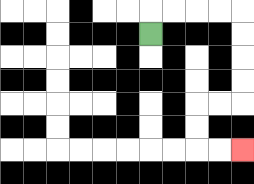{'start': '[6, 1]', 'end': '[10, 6]', 'path_directions': 'U,R,R,R,R,D,D,D,D,L,L,D,D,R,R', 'path_coordinates': '[[6, 1], [6, 0], [7, 0], [8, 0], [9, 0], [10, 0], [10, 1], [10, 2], [10, 3], [10, 4], [9, 4], [8, 4], [8, 5], [8, 6], [9, 6], [10, 6]]'}